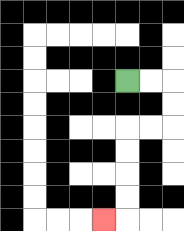{'start': '[5, 3]', 'end': '[4, 9]', 'path_directions': 'R,R,D,D,L,L,D,D,D,D,L', 'path_coordinates': '[[5, 3], [6, 3], [7, 3], [7, 4], [7, 5], [6, 5], [5, 5], [5, 6], [5, 7], [5, 8], [5, 9], [4, 9]]'}